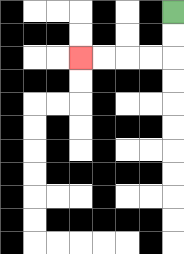{'start': '[7, 0]', 'end': '[3, 2]', 'path_directions': 'D,D,L,L,L,L', 'path_coordinates': '[[7, 0], [7, 1], [7, 2], [6, 2], [5, 2], [4, 2], [3, 2]]'}